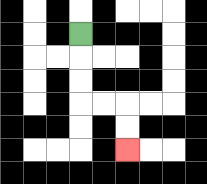{'start': '[3, 1]', 'end': '[5, 6]', 'path_directions': 'D,D,D,R,R,D,D', 'path_coordinates': '[[3, 1], [3, 2], [3, 3], [3, 4], [4, 4], [5, 4], [5, 5], [5, 6]]'}